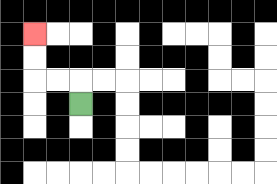{'start': '[3, 4]', 'end': '[1, 1]', 'path_directions': 'U,L,L,U,U', 'path_coordinates': '[[3, 4], [3, 3], [2, 3], [1, 3], [1, 2], [1, 1]]'}